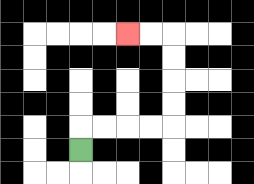{'start': '[3, 6]', 'end': '[5, 1]', 'path_directions': 'U,R,R,R,R,U,U,U,U,L,L', 'path_coordinates': '[[3, 6], [3, 5], [4, 5], [5, 5], [6, 5], [7, 5], [7, 4], [7, 3], [7, 2], [7, 1], [6, 1], [5, 1]]'}